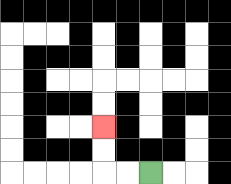{'start': '[6, 7]', 'end': '[4, 5]', 'path_directions': 'L,L,U,U', 'path_coordinates': '[[6, 7], [5, 7], [4, 7], [4, 6], [4, 5]]'}